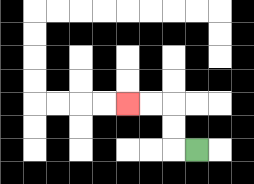{'start': '[8, 6]', 'end': '[5, 4]', 'path_directions': 'L,U,U,L,L', 'path_coordinates': '[[8, 6], [7, 6], [7, 5], [7, 4], [6, 4], [5, 4]]'}